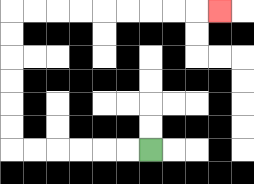{'start': '[6, 6]', 'end': '[9, 0]', 'path_directions': 'L,L,L,L,L,L,U,U,U,U,U,U,R,R,R,R,R,R,R,R,R', 'path_coordinates': '[[6, 6], [5, 6], [4, 6], [3, 6], [2, 6], [1, 6], [0, 6], [0, 5], [0, 4], [0, 3], [0, 2], [0, 1], [0, 0], [1, 0], [2, 0], [3, 0], [4, 0], [5, 0], [6, 0], [7, 0], [8, 0], [9, 0]]'}